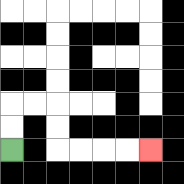{'start': '[0, 6]', 'end': '[6, 6]', 'path_directions': 'U,U,R,R,D,D,R,R,R,R', 'path_coordinates': '[[0, 6], [0, 5], [0, 4], [1, 4], [2, 4], [2, 5], [2, 6], [3, 6], [4, 6], [5, 6], [6, 6]]'}